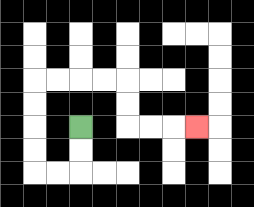{'start': '[3, 5]', 'end': '[8, 5]', 'path_directions': 'D,D,L,L,U,U,U,U,R,R,R,R,D,D,R,R,R', 'path_coordinates': '[[3, 5], [3, 6], [3, 7], [2, 7], [1, 7], [1, 6], [1, 5], [1, 4], [1, 3], [2, 3], [3, 3], [4, 3], [5, 3], [5, 4], [5, 5], [6, 5], [7, 5], [8, 5]]'}